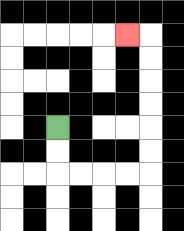{'start': '[2, 5]', 'end': '[5, 1]', 'path_directions': 'D,D,R,R,R,R,U,U,U,U,U,U,L', 'path_coordinates': '[[2, 5], [2, 6], [2, 7], [3, 7], [4, 7], [5, 7], [6, 7], [6, 6], [6, 5], [6, 4], [6, 3], [6, 2], [6, 1], [5, 1]]'}